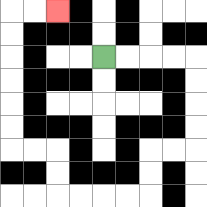{'start': '[4, 2]', 'end': '[2, 0]', 'path_directions': 'R,R,R,R,D,D,D,D,L,L,D,D,L,L,L,L,U,U,L,L,U,U,U,U,U,U,R,R', 'path_coordinates': '[[4, 2], [5, 2], [6, 2], [7, 2], [8, 2], [8, 3], [8, 4], [8, 5], [8, 6], [7, 6], [6, 6], [6, 7], [6, 8], [5, 8], [4, 8], [3, 8], [2, 8], [2, 7], [2, 6], [1, 6], [0, 6], [0, 5], [0, 4], [0, 3], [0, 2], [0, 1], [0, 0], [1, 0], [2, 0]]'}